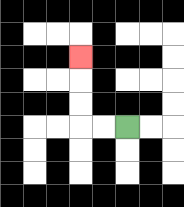{'start': '[5, 5]', 'end': '[3, 2]', 'path_directions': 'L,L,U,U,U', 'path_coordinates': '[[5, 5], [4, 5], [3, 5], [3, 4], [3, 3], [3, 2]]'}